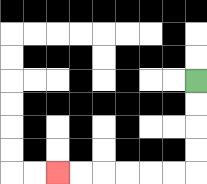{'start': '[8, 3]', 'end': '[2, 7]', 'path_directions': 'D,D,D,D,L,L,L,L,L,L', 'path_coordinates': '[[8, 3], [8, 4], [8, 5], [8, 6], [8, 7], [7, 7], [6, 7], [5, 7], [4, 7], [3, 7], [2, 7]]'}